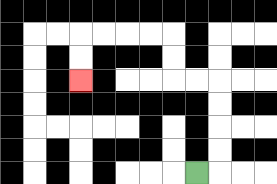{'start': '[8, 7]', 'end': '[3, 3]', 'path_directions': 'R,U,U,U,U,L,L,U,U,L,L,L,L,D,D', 'path_coordinates': '[[8, 7], [9, 7], [9, 6], [9, 5], [9, 4], [9, 3], [8, 3], [7, 3], [7, 2], [7, 1], [6, 1], [5, 1], [4, 1], [3, 1], [3, 2], [3, 3]]'}